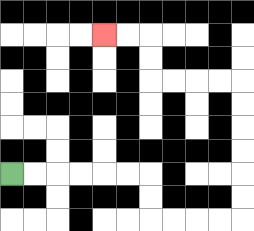{'start': '[0, 7]', 'end': '[4, 1]', 'path_directions': 'R,R,R,R,R,R,D,D,R,R,R,R,U,U,U,U,U,U,L,L,L,L,U,U,L,L', 'path_coordinates': '[[0, 7], [1, 7], [2, 7], [3, 7], [4, 7], [5, 7], [6, 7], [6, 8], [6, 9], [7, 9], [8, 9], [9, 9], [10, 9], [10, 8], [10, 7], [10, 6], [10, 5], [10, 4], [10, 3], [9, 3], [8, 3], [7, 3], [6, 3], [6, 2], [6, 1], [5, 1], [4, 1]]'}